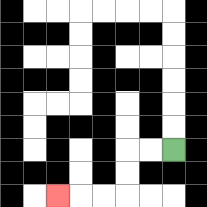{'start': '[7, 6]', 'end': '[2, 8]', 'path_directions': 'L,L,D,D,L,L,L', 'path_coordinates': '[[7, 6], [6, 6], [5, 6], [5, 7], [5, 8], [4, 8], [3, 8], [2, 8]]'}